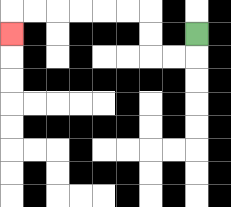{'start': '[8, 1]', 'end': '[0, 1]', 'path_directions': 'D,L,L,U,U,L,L,L,L,L,L,D', 'path_coordinates': '[[8, 1], [8, 2], [7, 2], [6, 2], [6, 1], [6, 0], [5, 0], [4, 0], [3, 0], [2, 0], [1, 0], [0, 0], [0, 1]]'}